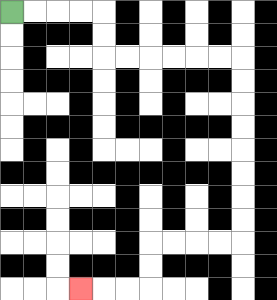{'start': '[0, 0]', 'end': '[3, 12]', 'path_directions': 'R,R,R,R,D,D,R,R,R,R,R,R,D,D,D,D,D,D,D,D,L,L,L,L,D,D,L,L,L', 'path_coordinates': '[[0, 0], [1, 0], [2, 0], [3, 0], [4, 0], [4, 1], [4, 2], [5, 2], [6, 2], [7, 2], [8, 2], [9, 2], [10, 2], [10, 3], [10, 4], [10, 5], [10, 6], [10, 7], [10, 8], [10, 9], [10, 10], [9, 10], [8, 10], [7, 10], [6, 10], [6, 11], [6, 12], [5, 12], [4, 12], [3, 12]]'}